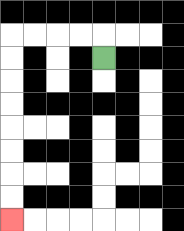{'start': '[4, 2]', 'end': '[0, 9]', 'path_directions': 'U,L,L,L,L,D,D,D,D,D,D,D,D', 'path_coordinates': '[[4, 2], [4, 1], [3, 1], [2, 1], [1, 1], [0, 1], [0, 2], [0, 3], [0, 4], [0, 5], [0, 6], [0, 7], [0, 8], [0, 9]]'}